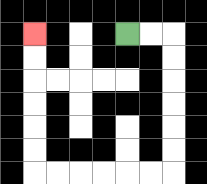{'start': '[5, 1]', 'end': '[1, 1]', 'path_directions': 'R,R,D,D,D,D,D,D,L,L,L,L,L,L,U,U,U,U,U,U', 'path_coordinates': '[[5, 1], [6, 1], [7, 1], [7, 2], [7, 3], [7, 4], [7, 5], [7, 6], [7, 7], [6, 7], [5, 7], [4, 7], [3, 7], [2, 7], [1, 7], [1, 6], [1, 5], [1, 4], [1, 3], [1, 2], [1, 1]]'}